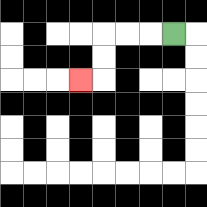{'start': '[7, 1]', 'end': '[3, 3]', 'path_directions': 'L,L,L,D,D,L', 'path_coordinates': '[[7, 1], [6, 1], [5, 1], [4, 1], [4, 2], [4, 3], [3, 3]]'}